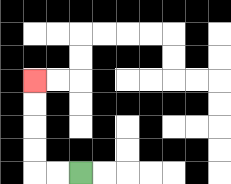{'start': '[3, 7]', 'end': '[1, 3]', 'path_directions': 'L,L,U,U,U,U', 'path_coordinates': '[[3, 7], [2, 7], [1, 7], [1, 6], [1, 5], [1, 4], [1, 3]]'}